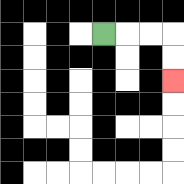{'start': '[4, 1]', 'end': '[7, 3]', 'path_directions': 'R,R,R,D,D', 'path_coordinates': '[[4, 1], [5, 1], [6, 1], [7, 1], [7, 2], [7, 3]]'}